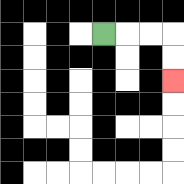{'start': '[4, 1]', 'end': '[7, 3]', 'path_directions': 'R,R,R,D,D', 'path_coordinates': '[[4, 1], [5, 1], [6, 1], [7, 1], [7, 2], [7, 3]]'}